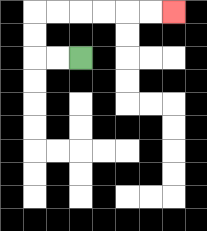{'start': '[3, 2]', 'end': '[7, 0]', 'path_directions': 'L,L,U,U,R,R,R,R,R,R', 'path_coordinates': '[[3, 2], [2, 2], [1, 2], [1, 1], [1, 0], [2, 0], [3, 0], [4, 0], [5, 0], [6, 0], [7, 0]]'}